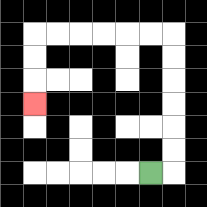{'start': '[6, 7]', 'end': '[1, 4]', 'path_directions': 'R,U,U,U,U,U,U,L,L,L,L,L,L,D,D,D', 'path_coordinates': '[[6, 7], [7, 7], [7, 6], [7, 5], [7, 4], [7, 3], [7, 2], [7, 1], [6, 1], [5, 1], [4, 1], [3, 1], [2, 1], [1, 1], [1, 2], [1, 3], [1, 4]]'}